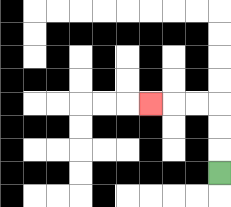{'start': '[9, 7]', 'end': '[6, 4]', 'path_directions': 'U,U,U,L,L,L', 'path_coordinates': '[[9, 7], [9, 6], [9, 5], [9, 4], [8, 4], [7, 4], [6, 4]]'}